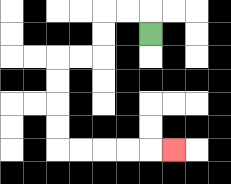{'start': '[6, 1]', 'end': '[7, 6]', 'path_directions': 'U,L,L,D,D,L,L,D,D,D,D,R,R,R,R,R', 'path_coordinates': '[[6, 1], [6, 0], [5, 0], [4, 0], [4, 1], [4, 2], [3, 2], [2, 2], [2, 3], [2, 4], [2, 5], [2, 6], [3, 6], [4, 6], [5, 6], [6, 6], [7, 6]]'}